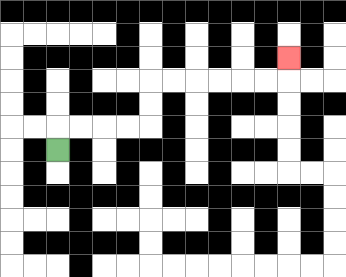{'start': '[2, 6]', 'end': '[12, 2]', 'path_directions': 'U,R,R,R,R,U,U,R,R,R,R,R,R,U', 'path_coordinates': '[[2, 6], [2, 5], [3, 5], [4, 5], [5, 5], [6, 5], [6, 4], [6, 3], [7, 3], [8, 3], [9, 3], [10, 3], [11, 3], [12, 3], [12, 2]]'}